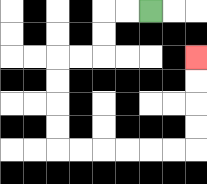{'start': '[6, 0]', 'end': '[8, 2]', 'path_directions': 'L,L,D,D,L,L,D,D,D,D,R,R,R,R,R,R,U,U,U,U', 'path_coordinates': '[[6, 0], [5, 0], [4, 0], [4, 1], [4, 2], [3, 2], [2, 2], [2, 3], [2, 4], [2, 5], [2, 6], [3, 6], [4, 6], [5, 6], [6, 6], [7, 6], [8, 6], [8, 5], [8, 4], [8, 3], [8, 2]]'}